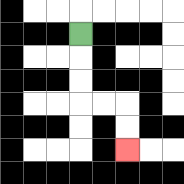{'start': '[3, 1]', 'end': '[5, 6]', 'path_directions': 'D,D,D,R,R,D,D', 'path_coordinates': '[[3, 1], [3, 2], [3, 3], [3, 4], [4, 4], [5, 4], [5, 5], [5, 6]]'}